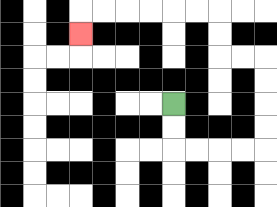{'start': '[7, 4]', 'end': '[3, 1]', 'path_directions': 'D,D,R,R,R,R,U,U,U,U,L,L,U,U,L,L,L,L,L,L,D', 'path_coordinates': '[[7, 4], [7, 5], [7, 6], [8, 6], [9, 6], [10, 6], [11, 6], [11, 5], [11, 4], [11, 3], [11, 2], [10, 2], [9, 2], [9, 1], [9, 0], [8, 0], [7, 0], [6, 0], [5, 0], [4, 0], [3, 0], [3, 1]]'}